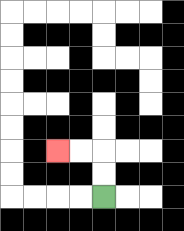{'start': '[4, 8]', 'end': '[2, 6]', 'path_directions': 'U,U,L,L', 'path_coordinates': '[[4, 8], [4, 7], [4, 6], [3, 6], [2, 6]]'}